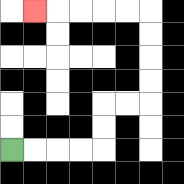{'start': '[0, 6]', 'end': '[1, 0]', 'path_directions': 'R,R,R,R,U,U,R,R,U,U,U,U,L,L,L,L,L', 'path_coordinates': '[[0, 6], [1, 6], [2, 6], [3, 6], [4, 6], [4, 5], [4, 4], [5, 4], [6, 4], [6, 3], [6, 2], [6, 1], [6, 0], [5, 0], [4, 0], [3, 0], [2, 0], [1, 0]]'}